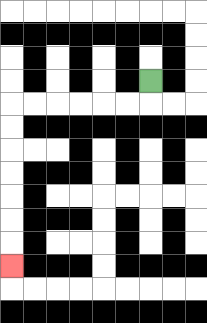{'start': '[6, 3]', 'end': '[0, 11]', 'path_directions': 'D,L,L,L,L,L,L,D,D,D,D,D,D,D', 'path_coordinates': '[[6, 3], [6, 4], [5, 4], [4, 4], [3, 4], [2, 4], [1, 4], [0, 4], [0, 5], [0, 6], [0, 7], [0, 8], [0, 9], [0, 10], [0, 11]]'}